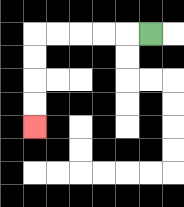{'start': '[6, 1]', 'end': '[1, 5]', 'path_directions': 'L,L,L,L,L,D,D,D,D', 'path_coordinates': '[[6, 1], [5, 1], [4, 1], [3, 1], [2, 1], [1, 1], [1, 2], [1, 3], [1, 4], [1, 5]]'}